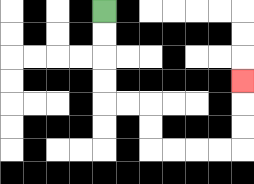{'start': '[4, 0]', 'end': '[10, 3]', 'path_directions': 'D,D,D,D,R,R,D,D,R,R,R,R,U,U,U', 'path_coordinates': '[[4, 0], [4, 1], [4, 2], [4, 3], [4, 4], [5, 4], [6, 4], [6, 5], [6, 6], [7, 6], [8, 6], [9, 6], [10, 6], [10, 5], [10, 4], [10, 3]]'}